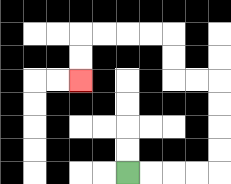{'start': '[5, 7]', 'end': '[3, 3]', 'path_directions': 'R,R,R,R,U,U,U,U,L,L,U,U,L,L,L,L,D,D', 'path_coordinates': '[[5, 7], [6, 7], [7, 7], [8, 7], [9, 7], [9, 6], [9, 5], [9, 4], [9, 3], [8, 3], [7, 3], [7, 2], [7, 1], [6, 1], [5, 1], [4, 1], [3, 1], [3, 2], [3, 3]]'}